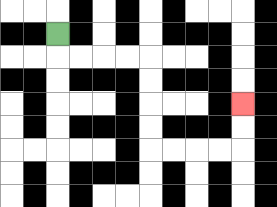{'start': '[2, 1]', 'end': '[10, 4]', 'path_directions': 'D,R,R,R,R,D,D,D,D,R,R,R,R,U,U', 'path_coordinates': '[[2, 1], [2, 2], [3, 2], [4, 2], [5, 2], [6, 2], [6, 3], [6, 4], [6, 5], [6, 6], [7, 6], [8, 6], [9, 6], [10, 6], [10, 5], [10, 4]]'}